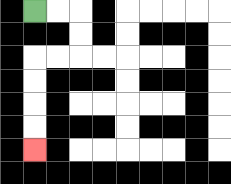{'start': '[1, 0]', 'end': '[1, 6]', 'path_directions': 'R,R,D,D,L,L,D,D,D,D', 'path_coordinates': '[[1, 0], [2, 0], [3, 0], [3, 1], [3, 2], [2, 2], [1, 2], [1, 3], [1, 4], [1, 5], [1, 6]]'}